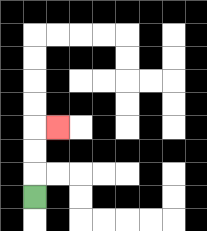{'start': '[1, 8]', 'end': '[2, 5]', 'path_directions': 'U,U,U,R', 'path_coordinates': '[[1, 8], [1, 7], [1, 6], [1, 5], [2, 5]]'}